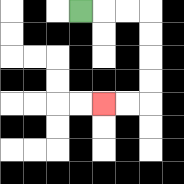{'start': '[3, 0]', 'end': '[4, 4]', 'path_directions': 'R,R,R,D,D,D,D,L,L', 'path_coordinates': '[[3, 0], [4, 0], [5, 0], [6, 0], [6, 1], [6, 2], [6, 3], [6, 4], [5, 4], [4, 4]]'}